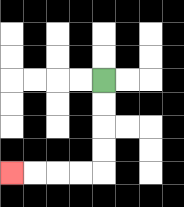{'start': '[4, 3]', 'end': '[0, 7]', 'path_directions': 'D,D,D,D,L,L,L,L', 'path_coordinates': '[[4, 3], [4, 4], [4, 5], [4, 6], [4, 7], [3, 7], [2, 7], [1, 7], [0, 7]]'}